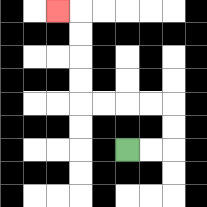{'start': '[5, 6]', 'end': '[2, 0]', 'path_directions': 'R,R,U,U,L,L,L,L,U,U,U,U,L', 'path_coordinates': '[[5, 6], [6, 6], [7, 6], [7, 5], [7, 4], [6, 4], [5, 4], [4, 4], [3, 4], [3, 3], [3, 2], [3, 1], [3, 0], [2, 0]]'}